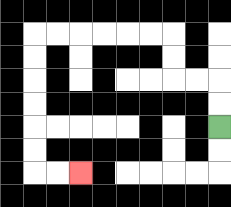{'start': '[9, 5]', 'end': '[3, 7]', 'path_directions': 'U,U,L,L,U,U,L,L,L,L,L,L,D,D,D,D,D,D,R,R', 'path_coordinates': '[[9, 5], [9, 4], [9, 3], [8, 3], [7, 3], [7, 2], [7, 1], [6, 1], [5, 1], [4, 1], [3, 1], [2, 1], [1, 1], [1, 2], [1, 3], [1, 4], [1, 5], [1, 6], [1, 7], [2, 7], [3, 7]]'}